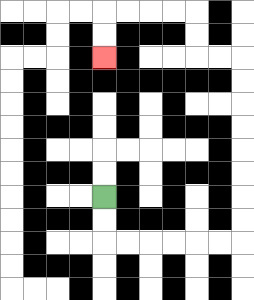{'start': '[4, 8]', 'end': '[4, 2]', 'path_directions': 'D,D,R,R,R,R,R,R,U,U,U,U,U,U,U,U,L,L,U,U,L,L,L,L,D,D', 'path_coordinates': '[[4, 8], [4, 9], [4, 10], [5, 10], [6, 10], [7, 10], [8, 10], [9, 10], [10, 10], [10, 9], [10, 8], [10, 7], [10, 6], [10, 5], [10, 4], [10, 3], [10, 2], [9, 2], [8, 2], [8, 1], [8, 0], [7, 0], [6, 0], [5, 0], [4, 0], [4, 1], [4, 2]]'}